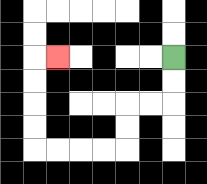{'start': '[7, 2]', 'end': '[2, 2]', 'path_directions': 'D,D,L,L,D,D,L,L,L,L,U,U,U,U,R', 'path_coordinates': '[[7, 2], [7, 3], [7, 4], [6, 4], [5, 4], [5, 5], [5, 6], [4, 6], [3, 6], [2, 6], [1, 6], [1, 5], [1, 4], [1, 3], [1, 2], [2, 2]]'}